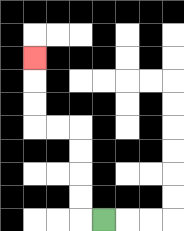{'start': '[4, 9]', 'end': '[1, 2]', 'path_directions': 'L,U,U,U,U,L,L,U,U,U', 'path_coordinates': '[[4, 9], [3, 9], [3, 8], [3, 7], [3, 6], [3, 5], [2, 5], [1, 5], [1, 4], [1, 3], [1, 2]]'}